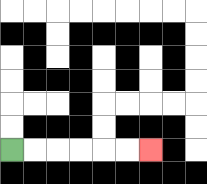{'start': '[0, 6]', 'end': '[6, 6]', 'path_directions': 'R,R,R,R,R,R', 'path_coordinates': '[[0, 6], [1, 6], [2, 6], [3, 6], [4, 6], [5, 6], [6, 6]]'}